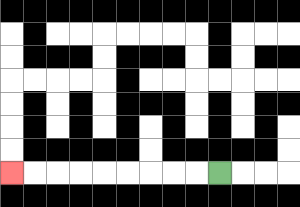{'start': '[9, 7]', 'end': '[0, 7]', 'path_directions': 'L,L,L,L,L,L,L,L,L', 'path_coordinates': '[[9, 7], [8, 7], [7, 7], [6, 7], [5, 7], [4, 7], [3, 7], [2, 7], [1, 7], [0, 7]]'}